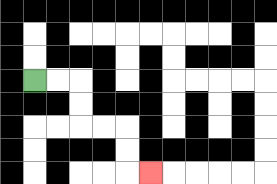{'start': '[1, 3]', 'end': '[6, 7]', 'path_directions': 'R,R,D,D,R,R,D,D,R', 'path_coordinates': '[[1, 3], [2, 3], [3, 3], [3, 4], [3, 5], [4, 5], [5, 5], [5, 6], [5, 7], [6, 7]]'}